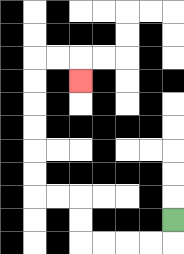{'start': '[7, 9]', 'end': '[3, 3]', 'path_directions': 'D,L,L,L,L,U,U,L,L,U,U,U,U,U,U,R,R,D', 'path_coordinates': '[[7, 9], [7, 10], [6, 10], [5, 10], [4, 10], [3, 10], [3, 9], [3, 8], [2, 8], [1, 8], [1, 7], [1, 6], [1, 5], [1, 4], [1, 3], [1, 2], [2, 2], [3, 2], [3, 3]]'}